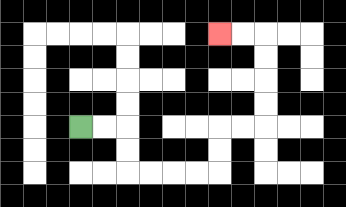{'start': '[3, 5]', 'end': '[9, 1]', 'path_directions': 'R,R,D,D,R,R,R,R,U,U,R,R,U,U,U,U,L,L', 'path_coordinates': '[[3, 5], [4, 5], [5, 5], [5, 6], [5, 7], [6, 7], [7, 7], [8, 7], [9, 7], [9, 6], [9, 5], [10, 5], [11, 5], [11, 4], [11, 3], [11, 2], [11, 1], [10, 1], [9, 1]]'}